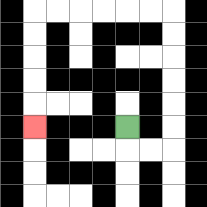{'start': '[5, 5]', 'end': '[1, 5]', 'path_directions': 'D,R,R,U,U,U,U,U,U,L,L,L,L,L,L,D,D,D,D,D', 'path_coordinates': '[[5, 5], [5, 6], [6, 6], [7, 6], [7, 5], [7, 4], [7, 3], [7, 2], [7, 1], [7, 0], [6, 0], [5, 0], [4, 0], [3, 0], [2, 0], [1, 0], [1, 1], [1, 2], [1, 3], [1, 4], [1, 5]]'}